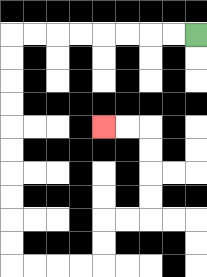{'start': '[8, 1]', 'end': '[4, 5]', 'path_directions': 'L,L,L,L,L,L,L,L,D,D,D,D,D,D,D,D,D,D,R,R,R,R,U,U,R,R,U,U,U,U,L,L', 'path_coordinates': '[[8, 1], [7, 1], [6, 1], [5, 1], [4, 1], [3, 1], [2, 1], [1, 1], [0, 1], [0, 2], [0, 3], [0, 4], [0, 5], [0, 6], [0, 7], [0, 8], [0, 9], [0, 10], [0, 11], [1, 11], [2, 11], [3, 11], [4, 11], [4, 10], [4, 9], [5, 9], [6, 9], [6, 8], [6, 7], [6, 6], [6, 5], [5, 5], [4, 5]]'}